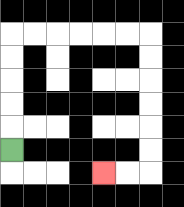{'start': '[0, 6]', 'end': '[4, 7]', 'path_directions': 'U,U,U,U,U,R,R,R,R,R,R,D,D,D,D,D,D,L,L', 'path_coordinates': '[[0, 6], [0, 5], [0, 4], [0, 3], [0, 2], [0, 1], [1, 1], [2, 1], [3, 1], [4, 1], [5, 1], [6, 1], [6, 2], [6, 3], [6, 4], [6, 5], [6, 6], [6, 7], [5, 7], [4, 7]]'}